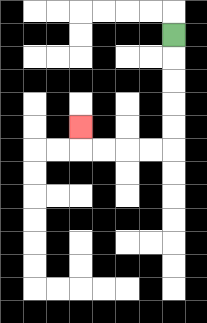{'start': '[7, 1]', 'end': '[3, 5]', 'path_directions': 'D,D,D,D,D,L,L,L,L,U', 'path_coordinates': '[[7, 1], [7, 2], [7, 3], [7, 4], [7, 5], [7, 6], [6, 6], [5, 6], [4, 6], [3, 6], [3, 5]]'}